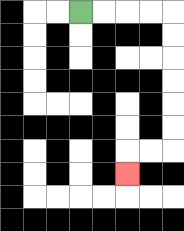{'start': '[3, 0]', 'end': '[5, 7]', 'path_directions': 'R,R,R,R,D,D,D,D,D,D,L,L,D', 'path_coordinates': '[[3, 0], [4, 0], [5, 0], [6, 0], [7, 0], [7, 1], [7, 2], [7, 3], [7, 4], [7, 5], [7, 6], [6, 6], [5, 6], [5, 7]]'}